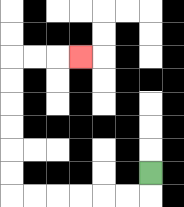{'start': '[6, 7]', 'end': '[3, 2]', 'path_directions': 'D,L,L,L,L,L,L,U,U,U,U,U,U,R,R,R', 'path_coordinates': '[[6, 7], [6, 8], [5, 8], [4, 8], [3, 8], [2, 8], [1, 8], [0, 8], [0, 7], [0, 6], [0, 5], [0, 4], [0, 3], [0, 2], [1, 2], [2, 2], [3, 2]]'}